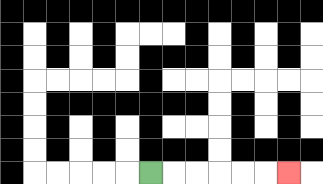{'start': '[6, 7]', 'end': '[12, 7]', 'path_directions': 'R,R,R,R,R,R', 'path_coordinates': '[[6, 7], [7, 7], [8, 7], [9, 7], [10, 7], [11, 7], [12, 7]]'}